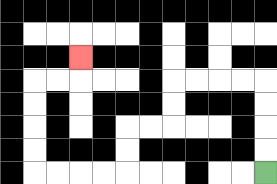{'start': '[11, 7]', 'end': '[3, 2]', 'path_directions': 'U,U,U,U,L,L,L,L,D,D,L,L,D,D,L,L,L,L,U,U,U,U,R,R,U', 'path_coordinates': '[[11, 7], [11, 6], [11, 5], [11, 4], [11, 3], [10, 3], [9, 3], [8, 3], [7, 3], [7, 4], [7, 5], [6, 5], [5, 5], [5, 6], [5, 7], [4, 7], [3, 7], [2, 7], [1, 7], [1, 6], [1, 5], [1, 4], [1, 3], [2, 3], [3, 3], [3, 2]]'}